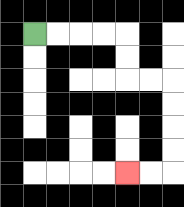{'start': '[1, 1]', 'end': '[5, 7]', 'path_directions': 'R,R,R,R,D,D,R,R,D,D,D,D,L,L', 'path_coordinates': '[[1, 1], [2, 1], [3, 1], [4, 1], [5, 1], [5, 2], [5, 3], [6, 3], [7, 3], [7, 4], [7, 5], [7, 6], [7, 7], [6, 7], [5, 7]]'}